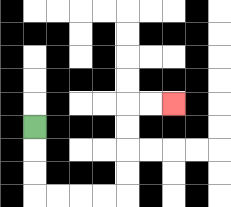{'start': '[1, 5]', 'end': '[7, 4]', 'path_directions': 'D,D,D,R,R,R,R,U,U,U,U,R,R', 'path_coordinates': '[[1, 5], [1, 6], [1, 7], [1, 8], [2, 8], [3, 8], [4, 8], [5, 8], [5, 7], [5, 6], [5, 5], [5, 4], [6, 4], [7, 4]]'}